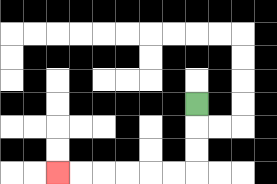{'start': '[8, 4]', 'end': '[2, 7]', 'path_directions': 'D,D,D,L,L,L,L,L,L', 'path_coordinates': '[[8, 4], [8, 5], [8, 6], [8, 7], [7, 7], [6, 7], [5, 7], [4, 7], [3, 7], [2, 7]]'}